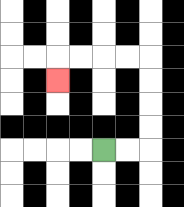{'start': '[4, 6]', 'end': '[2, 3]', 'path_directions': 'R,R,U,U,U,U,L,L,L,L,D', 'path_coordinates': '[[4, 6], [5, 6], [6, 6], [6, 5], [6, 4], [6, 3], [6, 2], [5, 2], [4, 2], [3, 2], [2, 2], [2, 3]]'}